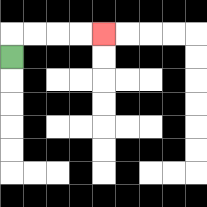{'start': '[0, 2]', 'end': '[4, 1]', 'path_directions': 'U,R,R,R,R', 'path_coordinates': '[[0, 2], [0, 1], [1, 1], [2, 1], [3, 1], [4, 1]]'}